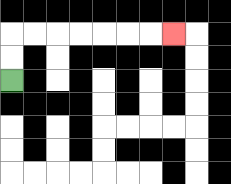{'start': '[0, 3]', 'end': '[7, 1]', 'path_directions': 'U,U,R,R,R,R,R,R,R', 'path_coordinates': '[[0, 3], [0, 2], [0, 1], [1, 1], [2, 1], [3, 1], [4, 1], [5, 1], [6, 1], [7, 1]]'}